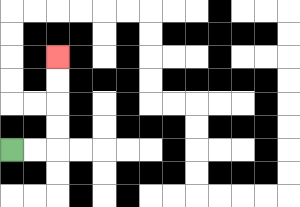{'start': '[0, 6]', 'end': '[2, 2]', 'path_directions': 'R,R,U,U,U,U', 'path_coordinates': '[[0, 6], [1, 6], [2, 6], [2, 5], [2, 4], [2, 3], [2, 2]]'}